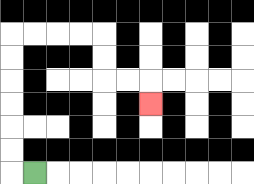{'start': '[1, 7]', 'end': '[6, 4]', 'path_directions': 'L,U,U,U,U,U,U,R,R,R,R,D,D,R,R,D', 'path_coordinates': '[[1, 7], [0, 7], [0, 6], [0, 5], [0, 4], [0, 3], [0, 2], [0, 1], [1, 1], [2, 1], [3, 1], [4, 1], [4, 2], [4, 3], [5, 3], [6, 3], [6, 4]]'}